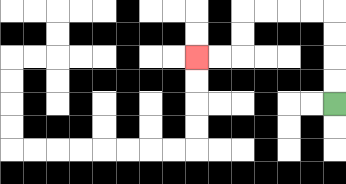{'start': '[14, 4]', 'end': '[8, 2]', 'path_directions': 'U,U,U,U,L,L,L,L,D,D,L,L', 'path_coordinates': '[[14, 4], [14, 3], [14, 2], [14, 1], [14, 0], [13, 0], [12, 0], [11, 0], [10, 0], [10, 1], [10, 2], [9, 2], [8, 2]]'}